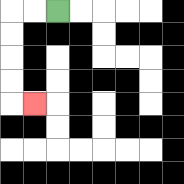{'start': '[2, 0]', 'end': '[1, 4]', 'path_directions': 'L,L,D,D,D,D,R', 'path_coordinates': '[[2, 0], [1, 0], [0, 0], [0, 1], [0, 2], [0, 3], [0, 4], [1, 4]]'}